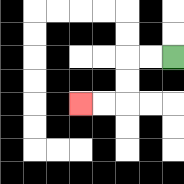{'start': '[7, 2]', 'end': '[3, 4]', 'path_directions': 'L,L,D,D,L,L', 'path_coordinates': '[[7, 2], [6, 2], [5, 2], [5, 3], [5, 4], [4, 4], [3, 4]]'}